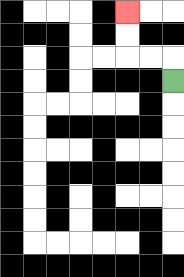{'start': '[7, 3]', 'end': '[5, 0]', 'path_directions': 'U,L,L,U,U', 'path_coordinates': '[[7, 3], [7, 2], [6, 2], [5, 2], [5, 1], [5, 0]]'}